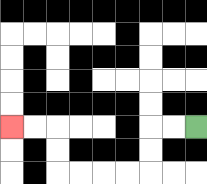{'start': '[8, 5]', 'end': '[0, 5]', 'path_directions': 'L,L,D,D,L,L,L,L,U,U,L,L', 'path_coordinates': '[[8, 5], [7, 5], [6, 5], [6, 6], [6, 7], [5, 7], [4, 7], [3, 7], [2, 7], [2, 6], [2, 5], [1, 5], [0, 5]]'}